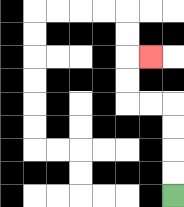{'start': '[7, 8]', 'end': '[6, 2]', 'path_directions': 'U,U,U,U,L,L,U,U,R', 'path_coordinates': '[[7, 8], [7, 7], [7, 6], [7, 5], [7, 4], [6, 4], [5, 4], [5, 3], [5, 2], [6, 2]]'}